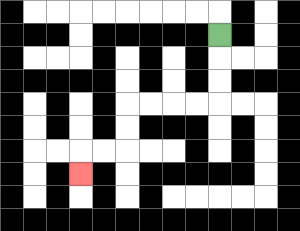{'start': '[9, 1]', 'end': '[3, 7]', 'path_directions': 'D,D,D,L,L,L,L,D,D,L,L,D', 'path_coordinates': '[[9, 1], [9, 2], [9, 3], [9, 4], [8, 4], [7, 4], [6, 4], [5, 4], [5, 5], [5, 6], [4, 6], [3, 6], [3, 7]]'}